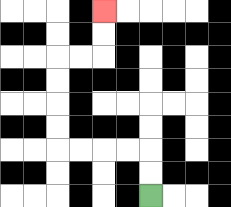{'start': '[6, 8]', 'end': '[4, 0]', 'path_directions': 'U,U,L,L,L,L,U,U,U,U,R,R,U,U', 'path_coordinates': '[[6, 8], [6, 7], [6, 6], [5, 6], [4, 6], [3, 6], [2, 6], [2, 5], [2, 4], [2, 3], [2, 2], [3, 2], [4, 2], [4, 1], [4, 0]]'}